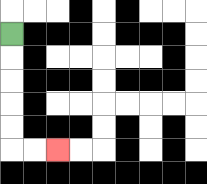{'start': '[0, 1]', 'end': '[2, 6]', 'path_directions': 'D,D,D,D,D,R,R', 'path_coordinates': '[[0, 1], [0, 2], [0, 3], [0, 4], [0, 5], [0, 6], [1, 6], [2, 6]]'}